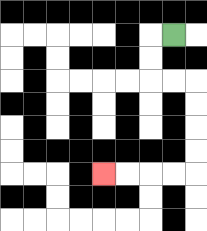{'start': '[7, 1]', 'end': '[4, 7]', 'path_directions': 'L,D,D,R,R,D,D,D,D,L,L,L,L', 'path_coordinates': '[[7, 1], [6, 1], [6, 2], [6, 3], [7, 3], [8, 3], [8, 4], [8, 5], [8, 6], [8, 7], [7, 7], [6, 7], [5, 7], [4, 7]]'}